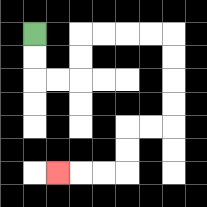{'start': '[1, 1]', 'end': '[2, 7]', 'path_directions': 'D,D,R,R,U,U,R,R,R,R,D,D,D,D,L,L,D,D,L,L,L', 'path_coordinates': '[[1, 1], [1, 2], [1, 3], [2, 3], [3, 3], [3, 2], [3, 1], [4, 1], [5, 1], [6, 1], [7, 1], [7, 2], [7, 3], [7, 4], [7, 5], [6, 5], [5, 5], [5, 6], [5, 7], [4, 7], [3, 7], [2, 7]]'}